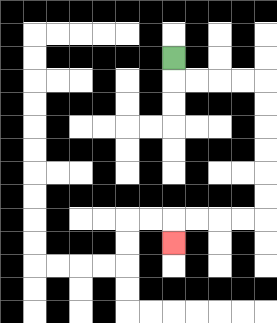{'start': '[7, 2]', 'end': '[7, 10]', 'path_directions': 'D,R,R,R,R,D,D,D,D,D,D,L,L,L,L,D', 'path_coordinates': '[[7, 2], [7, 3], [8, 3], [9, 3], [10, 3], [11, 3], [11, 4], [11, 5], [11, 6], [11, 7], [11, 8], [11, 9], [10, 9], [9, 9], [8, 9], [7, 9], [7, 10]]'}